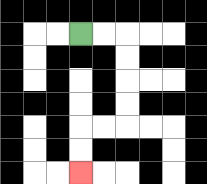{'start': '[3, 1]', 'end': '[3, 7]', 'path_directions': 'R,R,D,D,D,D,L,L,D,D', 'path_coordinates': '[[3, 1], [4, 1], [5, 1], [5, 2], [5, 3], [5, 4], [5, 5], [4, 5], [3, 5], [3, 6], [3, 7]]'}